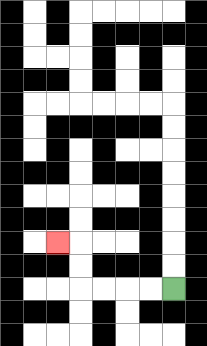{'start': '[7, 12]', 'end': '[2, 10]', 'path_directions': 'L,L,L,L,U,U,L', 'path_coordinates': '[[7, 12], [6, 12], [5, 12], [4, 12], [3, 12], [3, 11], [3, 10], [2, 10]]'}